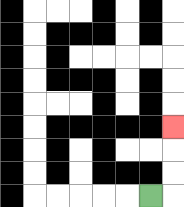{'start': '[6, 8]', 'end': '[7, 5]', 'path_directions': 'R,U,U,U', 'path_coordinates': '[[6, 8], [7, 8], [7, 7], [7, 6], [7, 5]]'}